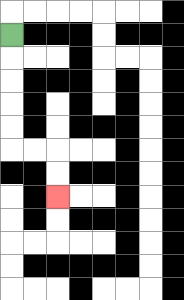{'start': '[0, 1]', 'end': '[2, 8]', 'path_directions': 'D,D,D,D,D,R,R,D,D', 'path_coordinates': '[[0, 1], [0, 2], [0, 3], [0, 4], [0, 5], [0, 6], [1, 6], [2, 6], [2, 7], [2, 8]]'}